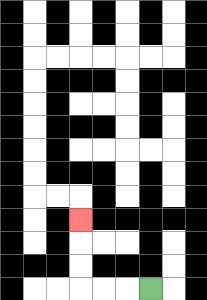{'start': '[6, 12]', 'end': '[3, 9]', 'path_directions': 'L,L,L,U,U,U', 'path_coordinates': '[[6, 12], [5, 12], [4, 12], [3, 12], [3, 11], [3, 10], [3, 9]]'}